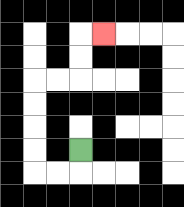{'start': '[3, 6]', 'end': '[4, 1]', 'path_directions': 'D,L,L,U,U,U,U,R,R,U,U,R', 'path_coordinates': '[[3, 6], [3, 7], [2, 7], [1, 7], [1, 6], [1, 5], [1, 4], [1, 3], [2, 3], [3, 3], [3, 2], [3, 1], [4, 1]]'}